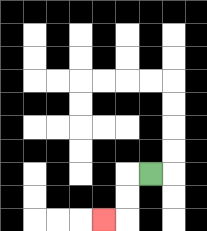{'start': '[6, 7]', 'end': '[4, 9]', 'path_directions': 'L,D,D,L', 'path_coordinates': '[[6, 7], [5, 7], [5, 8], [5, 9], [4, 9]]'}